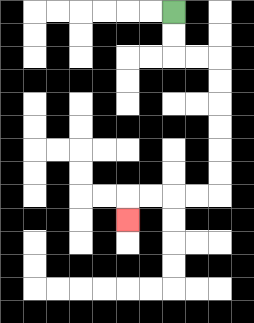{'start': '[7, 0]', 'end': '[5, 9]', 'path_directions': 'D,D,R,R,D,D,D,D,D,D,L,L,L,L,D', 'path_coordinates': '[[7, 0], [7, 1], [7, 2], [8, 2], [9, 2], [9, 3], [9, 4], [9, 5], [9, 6], [9, 7], [9, 8], [8, 8], [7, 8], [6, 8], [5, 8], [5, 9]]'}